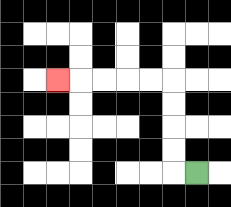{'start': '[8, 7]', 'end': '[2, 3]', 'path_directions': 'L,U,U,U,U,L,L,L,L,L', 'path_coordinates': '[[8, 7], [7, 7], [7, 6], [7, 5], [7, 4], [7, 3], [6, 3], [5, 3], [4, 3], [3, 3], [2, 3]]'}